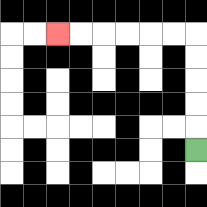{'start': '[8, 6]', 'end': '[2, 1]', 'path_directions': 'U,U,U,U,U,L,L,L,L,L,L', 'path_coordinates': '[[8, 6], [8, 5], [8, 4], [8, 3], [8, 2], [8, 1], [7, 1], [6, 1], [5, 1], [4, 1], [3, 1], [2, 1]]'}